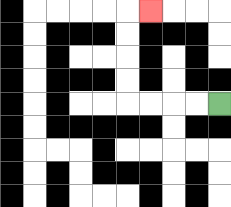{'start': '[9, 4]', 'end': '[6, 0]', 'path_directions': 'L,L,L,L,U,U,U,U,R', 'path_coordinates': '[[9, 4], [8, 4], [7, 4], [6, 4], [5, 4], [5, 3], [5, 2], [5, 1], [5, 0], [6, 0]]'}